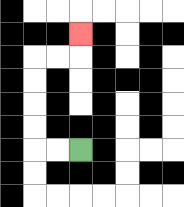{'start': '[3, 6]', 'end': '[3, 1]', 'path_directions': 'L,L,U,U,U,U,R,R,U', 'path_coordinates': '[[3, 6], [2, 6], [1, 6], [1, 5], [1, 4], [1, 3], [1, 2], [2, 2], [3, 2], [3, 1]]'}